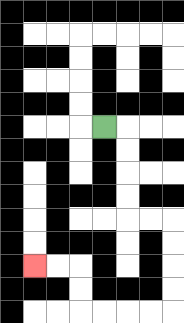{'start': '[4, 5]', 'end': '[1, 11]', 'path_directions': 'R,D,D,D,D,R,R,D,D,D,D,L,L,L,L,U,U,L,L', 'path_coordinates': '[[4, 5], [5, 5], [5, 6], [5, 7], [5, 8], [5, 9], [6, 9], [7, 9], [7, 10], [7, 11], [7, 12], [7, 13], [6, 13], [5, 13], [4, 13], [3, 13], [3, 12], [3, 11], [2, 11], [1, 11]]'}